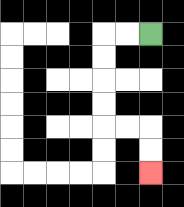{'start': '[6, 1]', 'end': '[6, 7]', 'path_directions': 'L,L,D,D,D,D,R,R,D,D', 'path_coordinates': '[[6, 1], [5, 1], [4, 1], [4, 2], [4, 3], [4, 4], [4, 5], [5, 5], [6, 5], [6, 6], [6, 7]]'}